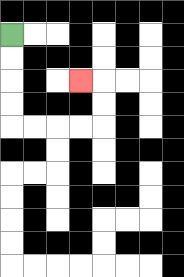{'start': '[0, 1]', 'end': '[3, 3]', 'path_directions': 'D,D,D,D,R,R,R,R,U,U,L', 'path_coordinates': '[[0, 1], [0, 2], [0, 3], [0, 4], [0, 5], [1, 5], [2, 5], [3, 5], [4, 5], [4, 4], [4, 3], [3, 3]]'}